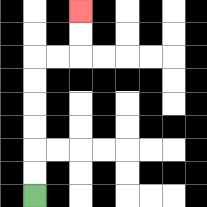{'start': '[1, 8]', 'end': '[3, 0]', 'path_directions': 'U,U,U,U,U,U,R,R,U,U', 'path_coordinates': '[[1, 8], [1, 7], [1, 6], [1, 5], [1, 4], [1, 3], [1, 2], [2, 2], [3, 2], [3, 1], [3, 0]]'}